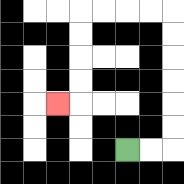{'start': '[5, 6]', 'end': '[2, 4]', 'path_directions': 'R,R,U,U,U,U,U,U,L,L,L,L,D,D,D,D,L', 'path_coordinates': '[[5, 6], [6, 6], [7, 6], [7, 5], [7, 4], [7, 3], [7, 2], [7, 1], [7, 0], [6, 0], [5, 0], [4, 0], [3, 0], [3, 1], [3, 2], [3, 3], [3, 4], [2, 4]]'}